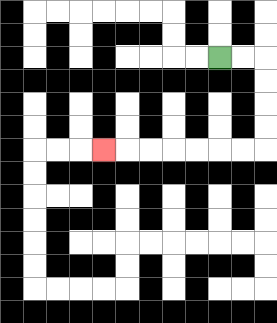{'start': '[9, 2]', 'end': '[4, 6]', 'path_directions': 'R,R,D,D,D,D,L,L,L,L,L,L,L', 'path_coordinates': '[[9, 2], [10, 2], [11, 2], [11, 3], [11, 4], [11, 5], [11, 6], [10, 6], [9, 6], [8, 6], [7, 6], [6, 6], [5, 6], [4, 6]]'}